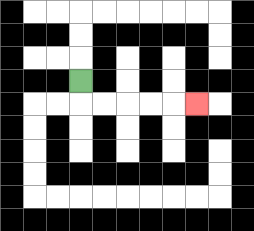{'start': '[3, 3]', 'end': '[8, 4]', 'path_directions': 'D,R,R,R,R,R', 'path_coordinates': '[[3, 3], [3, 4], [4, 4], [5, 4], [6, 4], [7, 4], [8, 4]]'}